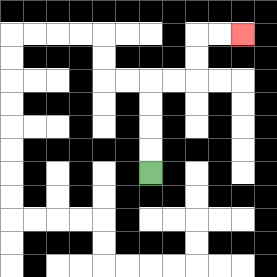{'start': '[6, 7]', 'end': '[10, 1]', 'path_directions': 'U,U,U,U,R,R,U,U,R,R', 'path_coordinates': '[[6, 7], [6, 6], [6, 5], [6, 4], [6, 3], [7, 3], [8, 3], [8, 2], [8, 1], [9, 1], [10, 1]]'}